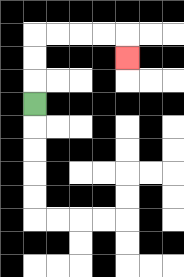{'start': '[1, 4]', 'end': '[5, 2]', 'path_directions': 'U,U,U,R,R,R,R,D', 'path_coordinates': '[[1, 4], [1, 3], [1, 2], [1, 1], [2, 1], [3, 1], [4, 1], [5, 1], [5, 2]]'}